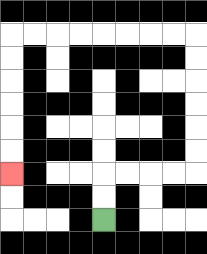{'start': '[4, 9]', 'end': '[0, 7]', 'path_directions': 'U,U,R,R,R,R,U,U,U,U,U,U,L,L,L,L,L,L,L,L,D,D,D,D,D,D', 'path_coordinates': '[[4, 9], [4, 8], [4, 7], [5, 7], [6, 7], [7, 7], [8, 7], [8, 6], [8, 5], [8, 4], [8, 3], [8, 2], [8, 1], [7, 1], [6, 1], [5, 1], [4, 1], [3, 1], [2, 1], [1, 1], [0, 1], [0, 2], [0, 3], [0, 4], [0, 5], [0, 6], [0, 7]]'}